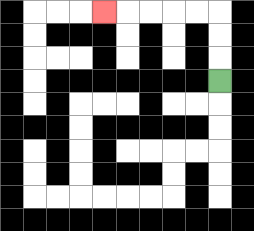{'start': '[9, 3]', 'end': '[4, 0]', 'path_directions': 'U,U,U,L,L,L,L,L', 'path_coordinates': '[[9, 3], [9, 2], [9, 1], [9, 0], [8, 0], [7, 0], [6, 0], [5, 0], [4, 0]]'}